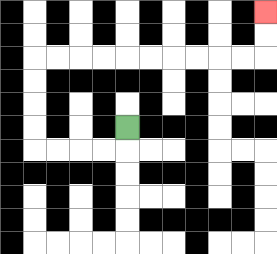{'start': '[5, 5]', 'end': '[11, 0]', 'path_directions': 'D,L,L,L,L,U,U,U,U,R,R,R,R,R,R,R,R,R,R,U,U', 'path_coordinates': '[[5, 5], [5, 6], [4, 6], [3, 6], [2, 6], [1, 6], [1, 5], [1, 4], [1, 3], [1, 2], [2, 2], [3, 2], [4, 2], [5, 2], [6, 2], [7, 2], [8, 2], [9, 2], [10, 2], [11, 2], [11, 1], [11, 0]]'}